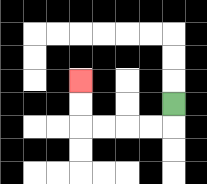{'start': '[7, 4]', 'end': '[3, 3]', 'path_directions': 'D,L,L,L,L,U,U', 'path_coordinates': '[[7, 4], [7, 5], [6, 5], [5, 5], [4, 5], [3, 5], [3, 4], [3, 3]]'}